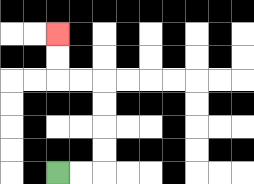{'start': '[2, 7]', 'end': '[2, 1]', 'path_directions': 'R,R,U,U,U,U,L,L,U,U', 'path_coordinates': '[[2, 7], [3, 7], [4, 7], [4, 6], [4, 5], [4, 4], [4, 3], [3, 3], [2, 3], [2, 2], [2, 1]]'}